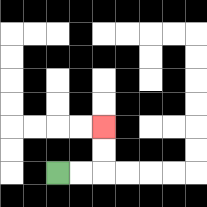{'start': '[2, 7]', 'end': '[4, 5]', 'path_directions': 'R,R,U,U', 'path_coordinates': '[[2, 7], [3, 7], [4, 7], [4, 6], [4, 5]]'}